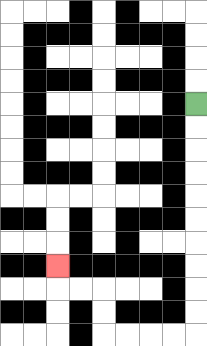{'start': '[8, 4]', 'end': '[2, 11]', 'path_directions': 'D,D,D,D,D,D,D,D,D,D,L,L,L,L,U,U,L,L,U', 'path_coordinates': '[[8, 4], [8, 5], [8, 6], [8, 7], [8, 8], [8, 9], [8, 10], [8, 11], [8, 12], [8, 13], [8, 14], [7, 14], [6, 14], [5, 14], [4, 14], [4, 13], [4, 12], [3, 12], [2, 12], [2, 11]]'}